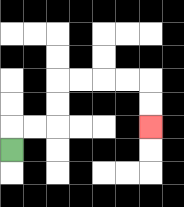{'start': '[0, 6]', 'end': '[6, 5]', 'path_directions': 'U,R,R,U,U,R,R,R,R,D,D', 'path_coordinates': '[[0, 6], [0, 5], [1, 5], [2, 5], [2, 4], [2, 3], [3, 3], [4, 3], [5, 3], [6, 3], [6, 4], [6, 5]]'}